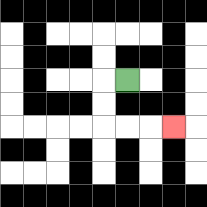{'start': '[5, 3]', 'end': '[7, 5]', 'path_directions': 'L,D,D,R,R,R', 'path_coordinates': '[[5, 3], [4, 3], [4, 4], [4, 5], [5, 5], [6, 5], [7, 5]]'}